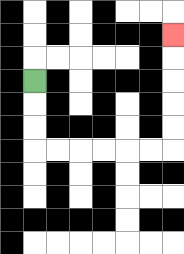{'start': '[1, 3]', 'end': '[7, 1]', 'path_directions': 'D,D,D,R,R,R,R,R,R,U,U,U,U,U', 'path_coordinates': '[[1, 3], [1, 4], [1, 5], [1, 6], [2, 6], [3, 6], [4, 6], [5, 6], [6, 6], [7, 6], [7, 5], [7, 4], [7, 3], [7, 2], [7, 1]]'}